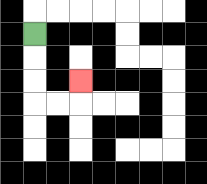{'start': '[1, 1]', 'end': '[3, 3]', 'path_directions': 'D,D,D,R,R,U', 'path_coordinates': '[[1, 1], [1, 2], [1, 3], [1, 4], [2, 4], [3, 4], [3, 3]]'}